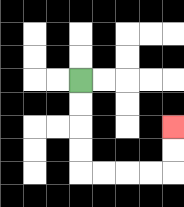{'start': '[3, 3]', 'end': '[7, 5]', 'path_directions': 'D,D,D,D,R,R,R,R,U,U', 'path_coordinates': '[[3, 3], [3, 4], [3, 5], [3, 6], [3, 7], [4, 7], [5, 7], [6, 7], [7, 7], [7, 6], [7, 5]]'}